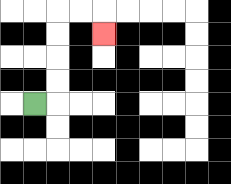{'start': '[1, 4]', 'end': '[4, 1]', 'path_directions': 'R,U,U,U,U,R,R,D', 'path_coordinates': '[[1, 4], [2, 4], [2, 3], [2, 2], [2, 1], [2, 0], [3, 0], [4, 0], [4, 1]]'}